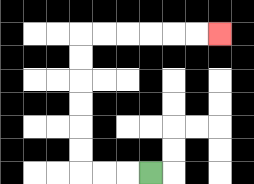{'start': '[6, 7]', 'end': '[9, 1]', 'path_directions': 'L,L,L,U,U,U,U,U,U,R,R,R,R,R,R', 'path_coordinates': '[[6, 7], [5, 7], [4, 7], [3, 7], [3, 6], [3, 5], [3, 4], [3, 3], [3, 2], [3, 1], [4, 1], [5, 1], [6, 1], [7, 1], [8, 1], [9, 1]]'}